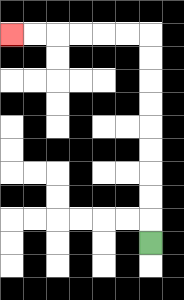{'start': '[6, 10]', 'end': '[0, 1]', 'path_directions': 'U,U,U,U,U,U,U,U,U,L,L,L,L,L,L', 'path_coordinates': '[[6, 10], [6, 9], [6, 8], [6, 7], [6, 6], [6, 5], [6, 4], [6, 3], [6, 2], [6, 1], [5, 1], [4, 1], [3, 1], [2, 1], [1, 1], [0, 1]]'}